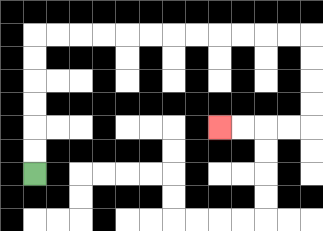{'start': '[1, 7]', 'end': '[9, 5]', 'path_directions': 'U,U,U,U,U,U,R,R,R,R,R,R,R,R,R,R,R,R,D,D,D,D,L,L,L,L', 'path_coordinates': '[[1, 7], [1, 6], [1, 5], [1, 4], [1, 3], [1, 2], [1, 1], [2, 1], [3, 1], [4, 1], [5, 1], [6, 1], [7, 1], [8, 1], [9, 1], [10, 1], [11, 1], [12, 1], [13, 1], [13, 2], [13, 3], [13, 4], [13, 5], [12, 5], [11, 5], [10, 5], [9, 5]]'}